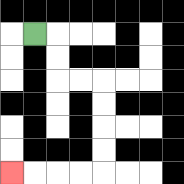{'start': '[1, 1]', 'end': '[0, 7]', 'path_directions': 'R,D,D,R,R,D,D,D,D,L,L,L,L', 'path_coordinates': '[[1, 1], [2, 1], [2, 2], [2, 3], [3, 3], [4, 3], [4, 4], [4, 5], [4, 6], [4, 7], [3, 7], [2, 7], [1, 7], [0, 7]]'}